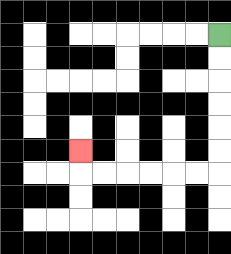{'start': '[9, 1]', 'end': '[3, 6]', 'path_directions': 'D,D,D,D,D,D,L,L,L,L,L,L,U', 'path_coordinates': '[[9, 1], [9, 2], [9, 3], [9, 4], [9, 5], [9, 6], [9, 7], [8, 7], [7, 7], [6, 7], [5, 7], [4, 7], [3, 7], [3, 6]]'}